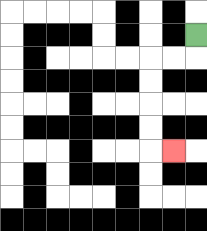{'start': '[8, 1]', 'end': '[7, 6]', 'path_directions': 'D,L,L,D,D,D,D,R', 'path_coordinates': '[[8, 1], [8, 2], [7, 2], [6, 2], [6, 3], [6, 4], [6, 5], [6, 6], [7, 6]]'}